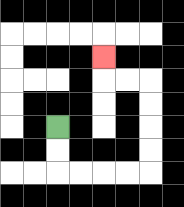{'start': '[2, 5]', 'end': '[4, 2]', 'path_directions': 'D,D,R,R,R,R,U,U,U,U,L,L,U', 'path_coordinates': '[[2, 5], [2, 6], [2, 7], [3, 7], [4, 7], [5, 7], [6, 7], [6, 6], [6, 5], [6, 4], [6, 3], [5, 3], [4, 3], [4, 2]]'}